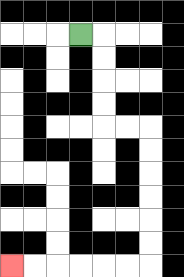{'start': '[3, 1]', 'end': '[0, 11]', 'path_directions': 'R,D,D,D,D,R,R,D,D,D,D,D,D,L,L,L,L,L,L', 'path_coordinates': '[[3, 1], [4, 1], [4, 2], [4, 3], [4, 4], [4, 5], [5, 5], [6, 5], [6, 6], [6, 7], [6, 8], [6, 9], [6, 10], [6, 11], [5, 11], [4, 11], [3, 11], [2, 11], [1, 11], [0, 11]]'}